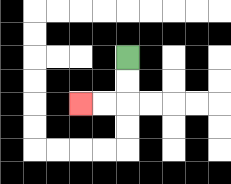{'start': '[5, 2]', 'end': '[3, 4]', 'path_directions': 'D,D,L,L', 'path_coordinates': '[[5, 2], [5, 3], [5, 4], [4, 4], [3, 4]]'}